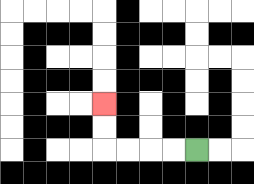{'start': '[8, 6]', 'end': '[4, 4]', 'path_directions': 'L,L,L,L,U,U', 'path_coordinates': '[[8, 6], [7, 6], [6, 6], [5, 6], [4, 6], [4, 5], [4, 4]]'}